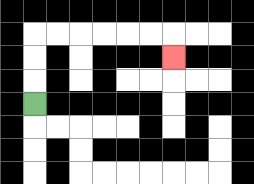{'start': '[1, 4]', 'end': '[7, 2]', 'path_directions': 'U,U,U,R,R,R,R,R,R,D', 'path_coordinates': '[[1, 4], [1, 3], [1, 2], [1, 1], [2, 1], [3, 1], [4, 1], [5, 1], [6, 1], [7, 1], [7, 2]]'}